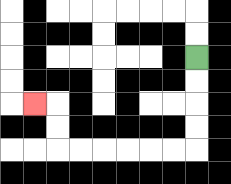{'start': '[8, 2]', 'end': '[1, 4]', 'path_directions': 'D,D,D,D,L,L,L,L,L,L,U,U,L', 'path_coordinates': '[[8, 2], [8, 3], [8, 4], [8, 5], [8, 6], [7, 6], [6, 6], [5, 6], [4, 6], [3, 6], [2, 6], [2, 5], [2, 4], [1, 4]]'}